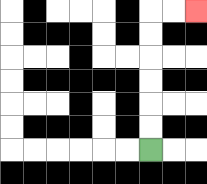{'start': '[6, 6]', 'end': '[8, 0]', 'path_directions': 'U,U,U,U,U,U,R,R', 'path_coordinates': '[[6, 6], [6, 5], [6, 4], [6, 3], [6, 2], [6, 1], [6, 0], [7, 0], [8, 0]]'}